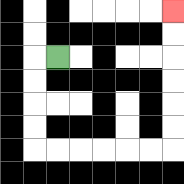{'start': '[2, 2]', 'end': '[7, 0]', 'path_directions': 'L,D,D,D,D,R,R,R,R,R,R,U,U,U,U,U,U', 'path_coordinates': '[[2, 2], [1, 2], [1, 3], [1, 4], [1, 5], [1, 6], [2, 6], [3, 6], [4, 6], [5, 6], [6, 6], [7, 6], [7, 5], [7, 4], [7, 3], [7, 2], [7, 1], [7, 0]]'}